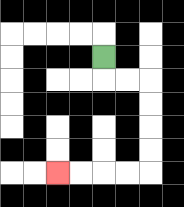{'start': '[4, 2]', 'end': '[2, 7]', 'path_directions': 'D,R,R,D,D,D,D,L,L,L,L', 'path_coordinates': '[[4, 2], [4, 3], [5, 3], [6, 3], [6, 4], [6, 5], [6, 6], [6, 7], [5, 7], [4, 7], [3, 7], [2, 7]]'}